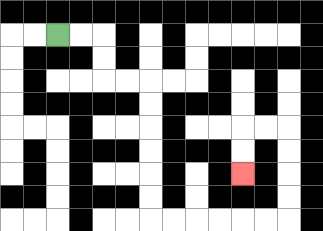{'start': '[2, 1]', 'end': '[10, 7]', 'path_directions': 'R,R,D,D,R,R,D,D,D,D,D,D,R,R,R,R,R,R,U,U,U,U,L,L,D,D', 'path_coordinates': '[[2, 1], [3, 1], [4, 1], [4, 2], [4, 3], [5, 3], [6, 3], [6, 4], [6, 5], [6, 6], [6, 7], [6, 8], [6, 9], [7, 9], [8, 9], [9, 9], [10, 9], [11, 9], [12, 9], [12, 8], [12, 7], [12, 6], [12, 5], [11, 5], [10, 5], [10, 6], [10, 7]]'}